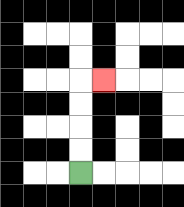{'start': '[3, 7]', 'end': '[4, 3]', 'path_directions': 'U,U,U,U,R', 'path_coordinates': '[[3, 7], [3, 6], [3, 5], [3, 4], [3, 3], [4, 3]]'}